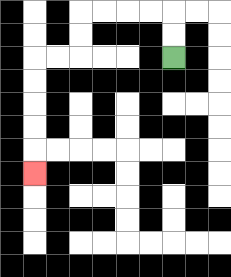{'start': '[7, 2]', 'end': '[1, 7]', 'path_directions': 'U,U,L,L,L,L,D,D,L,L,D,D,D,D,D', 'path_coordinates': '[[7, 2], [7, 1], [7, 0], [6, 0], [5, 0], [4, 0], [3, 0], [3, 1], [3, 2], [2, 2], [1, 2], [1, 3], [1, 4], [1, 5], [1, 6], [1, 7]]'}